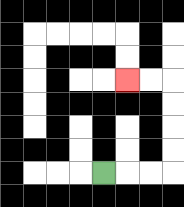{'start': '[4, 7]', 'end': '[5, 3]', 'path_directions': 'R,R,R,U,U,U,U,L,L', 'path_coordinates': '[[4, 7], [5, 7], [6, 7], [7, 7], [7, 6], [7, 5], [7, 4], [7, 3], [6, 3], [5, 3]]'}